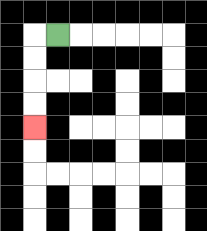{'start': '[2, 1]', 'end': '[1, 5]', 'path_directions': 'L,D,D,D,D', 'path_coordinates': '[[2, 1], [1, 1], [1, 2], [1, 3], [1, 4], [1, 5]]'}